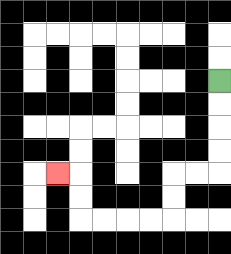{'start': '[9, 3]', 'end': '[2, 7]', 'path_directions': 'D,D,D,D,L,L,D,D,L,L,L,L,U,U,L', 'path_coordinates': '[[9, 3], [9, 4], [9, 5], [9, 6], [9, 7], [8, 7], [7, 7], [7, 8], [7, 9], [6, 9], [5, 9], [4, 9], [3, 9], [3, 8], [3, 7], [2, 7]]'}